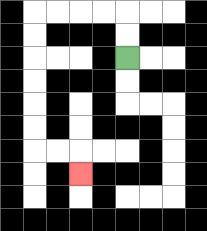{'start': '[5, 2]', 'end': '[3, 7]', 'path_directions': 'U,U,L,L,L,L,D,D,D,D,D,D,R,R,D', 'path_coordinates': '[[5, 2], [5, 1], [5, 0], [4, 0], [3, 0], [2, 0], [1, 0], [1, 1], [1, 2], [1, 3], [1, 4], [1, 5], [1, 6], [2, 6], [3, 6], [3, 7]]'}